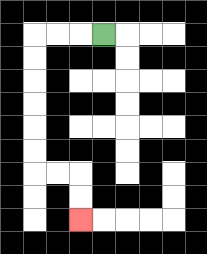{'start': '[4, 1]', 'end': '[3, 9]', 'path_directions': 'L,L,L,D,D,D,D,D,D,R,R,D,D', 'path_coordinates': '[[4, 1], [3, 1], [2, 1], [1, 1], [1, 2], [1, 3], [1, 4], [1, 5], [1, 6], [1, 7], [2, 7], [3, 7], [3, 8], [3, 9]]'}